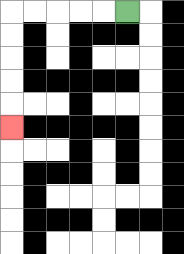{'start': '[5, 0]', 'end': '[0, 5]', 'path_directions': 'L,L,L,L,L,D,D,D,D,D', 'path_coordinates': '[[5, 0], [4, 0], [3, 0], [2, 0], [1, 0], [0, 0], [0, 1], [0, 2], [0, 3], [0, 4], [0, 5]]'}